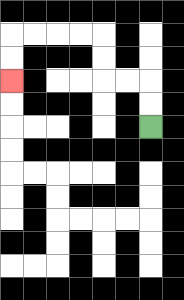{'start': '[6, 5]', 'end': '[0, 3]', 'path_directions': 'U,U,L,L,U,U,L,L,L,L,D,D', 'path_coordinates': '[[6, 5], [6, 4], [6, 3], [5, 3], [4, 3], [4, 2], [4, 1], [3, 1], [2, 1], [1, 1], [0, 1], [0, 2], [0, 3]]'}